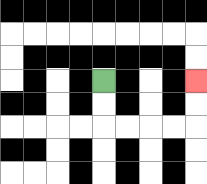{'start': '[4, 3]', 'end': '[8, 3]', 'path_directions': 'D,D,R,R,R,R,U,U', 'path_coordinates': '[[4, 3], [4, 4], [4, 5], [5, 5], [6, 5], [7, 5], [8, 5], [8, 4], [8, 3]]'}